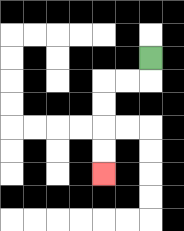{'start': '[6, 2]', 'end': '[4, 7]', 'path_directions': 'D,L,L,D,D,D,D', 'path_coordinates': '[[6, 2], [6, 3], [5, 3], [4, 3], [4, 4], [4, 5], [4, 6], [4, 7]]'}